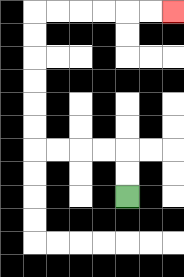{'start': '[5, 8]', 'end': '[7, 0]', 'path_directions': 'U,U,L,L,L,L,U,U,U,U,U,U,R,R,R,R,R,R', 'path_coordinates': '[[5, 8], [5, 7], [5, 6], [4, 6], [3, 6], [2, 6], [1, 6], [1, 5], [1, 4], [1, 3], [1, 2], [1, 1], [1, 0], [2, 0], [3, 0], [4, 0], [5, 0], [6, 0], [7, 0]]'}